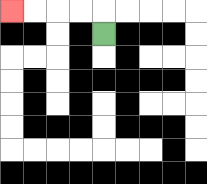{'start': '[4, 1]', 'end': '[0, 0]', 'path_directions': 'U,L,L,L,L', 'path_coordinates': '[[4, 1], [4, 0], [3, 0], [2, 0], [1, 0], [0, 0]]'}